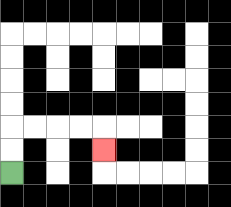{'start': '[0, 7]', 'end': '[4, 6]', 'path_directions': 'U,U,R,R,R,R,D', 'path_coordinates': '[[0, 7], [0, 6], [0, 5], [1, 5], [2, 5], [3, 5], [4, 5], [4, 6]]'}